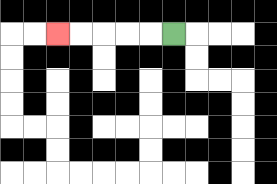{'start': '[7, 1]', 'end': '[2, 1]', 'path_directions': 'L,L,L,L,L', 'path_coordinates': '[[7, 1], [6, 1], [5, 1], [4, 1], [3, 1], [2, 1]]'}